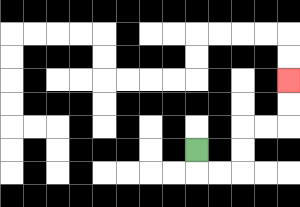{'start': '[8, 6]', 'end': '[12, 3]', 'path_directions': 'D,R,R,U,U,R,R,U,U', 'path_coordinates': '[[8, 6], [8, 7], [9, 7], [10, 7], [10, 6], [10, 5], [11, 5], [12, 5], [12, 4], [12, 3]]'}